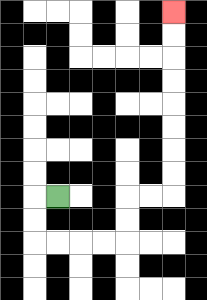{'start': '[2, 8]', 'end': '[7, 0]', 'path_directions': 'L,D,D,R,R,R,R,U,U,R,R,U,U,U,U,U,U,U,U', 'path_coordinates': '[[2, 8], [1, 8], [1, 9], [1, 10], [2, 10], [3, 10], [4, 10], [5, 10], [5, 9], [5, 8], [6, 8], [7, 8], [7, 7], [7, 6], [7, 5], [7, 4], [7, 3], [7, 2], [7, 1], [7, 0]]'}